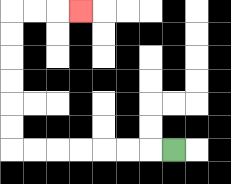{'start': '[7, 6]', 'end': '[3, 0]', 'path_directions': 'L,L,L,L,L,L,L,U,U,U,U,U,U,R,R,R', 'path_coordinates': '[[7, 6], [6, 6], [5, 6], [4, 6], [3, 6], [2, 6], [1, 6], [0, 6], [0, 5], [0, 4], [0, 3], [0, 2], [0, 1], [0, 0], [1, 0], [2, 0], [3, 0]]'}